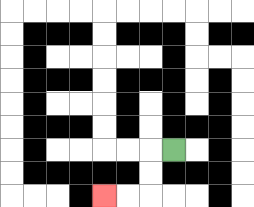{'start': '[7, 6]', 'end': '[4, 8]', 'path_directions': 'L,D,D,L,L', 'path_coordinates': '[[7, 6], [6, 6], [6, 7], [6, 8], [5, 8], [4, 8]]'}